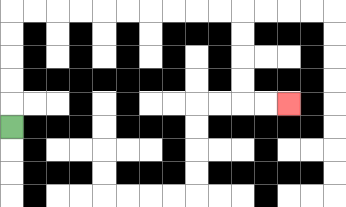{'start': '[0, 5]', 'end': '[12, 4]', 'path_directions': 'U,U,U,U,U,R,R,R,R,R,R,R,R,R,R,D,D,D,D,R,R', 'path_coordinates': '[[0, 5], [0, 4], [0, 3], [0, 2], [0, 1], [0, 0], [1, 0], [2, 0], [3, 0], [4, 0], [5, 0], [6, 0], [7, 0], [8, 0], [9, 0], [10, 0], [10, 1], [10, 2], [10, 3], [10, 4], [11, 4], [12, 4]]'}